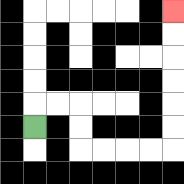{'start': '[1, 5]', 'end': '[7, 0]', 'path_directions': 'U,R,R,D,D,R,R,R,R,U,U,U,U,U,U', 'path_coordinates': '[[1, 5], [1, 4], [2, 4], [3, 4], [3, 5], [3, 6], [4, 6], [5, 6], [6, 6], [7, 6], [7, 5], [7, 4], [7, 3], [7, 2], [7, 1], [7, 0]]'}